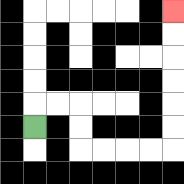{'start': '[1, 5]', 'end': '[7, 0]', 'path_directions': 'U,R,R,D,D,R,R,R,R,U,U,U,U,U,U', 'path_coordinates': '[[1, 5], [1, 4], [2, 4], [3, 4], [3, 5], [3, 6], [4, 6], [5, 6], [6, 6], [7, 6], [7, 5], [7, 4], [7, 3], [7, 2], [7, 1], [7, 0]]'}